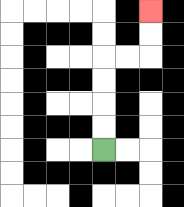{'start': '[4, 6]', 'end': '[6, 0]', 'path_directions': 'U,U,U,U,R,R,U,U', 'path_coordinates': '[[4, 6], [4, 5], [4, 4], [4, 3], [4, 2], [5, 2], [6, 2], [6, 1], [6, 0]]'}